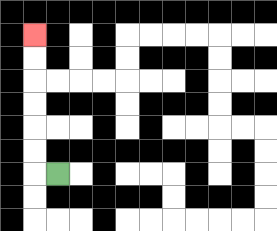{'start': '[2, 7]', 'end': '[1, 1]', 'path_directions': 'L,U,U,U,U,U,U', 'path_coordinates': '[[2, 7], [1, 7], [1, 6], [1, 5], [1, 4], [1, 3], [1, 2], [1, 1]]'}